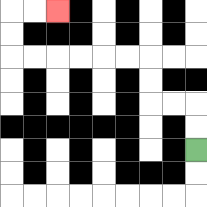{'start': '[8, 6]', 'end': '[2, 0]', 'path_directions': 'U,U,L,L,U,U,L,L,L,L,L,L,U,U,R,R', 'path_coordinates': '[[8, 6], [8, 5], [8, 4], [7, 4], [6, 4], [6, 3], [6, 2], [5, 2], [4, 2], [3, 2], [2, 2], [1, 2], [0, 2], [0, 1], [0, 0], [1, 0], [2, 0]]'}